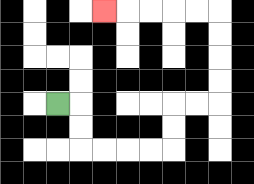{'start': '[2, 4]', 'end': '[4, 0]', 'path_directions': 'R,D,D,R,R,R,R,U,U,R,R,U,U,U,U,L,L,L,L,L', 'path_coordinates': '[[2, 4], [3, 4], [3, 5], [3, 6], [4, 6], [5, 6], [6, 6], [7, 6], [7, 5], [7, 4], [8, 4], [9, 4], [9, 3], [9, 2], [9, 1], [9, 0], [8, 0], [7, 0], [6, 0], [5, 0], [4, 0]]'}